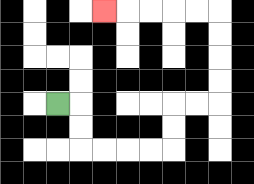{'start': '[2, 4]', 'end': '[4, 0]', 'path_directions': 'R,D,D,R,R,R,R,U,U,R,R,U,U,U,U,L,L,L,L,L', 'path_coordinates': '[[2, 4], [3, 4], [3, 5], [3, 6], [4, 6], [5, 6], [6, 6], [7, 6], [7, 5], [7, 4], [8, 4], [9, 4], [9, 3], [9, 2], [9, 1], [9, 0], [8, 0], [7, 0], [6, 0], [5, 0], [4, 0]]'}